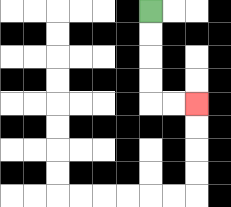{'start': '[6, 0]', 'end': '[8, 4]', 'path_directions': 'D,D,D,D,R,R', 'path_coordinates': '[[6, 0], [6, 1], [6, 2], [6, 3], [6, 4], [7, 4], [8, 4]]'}